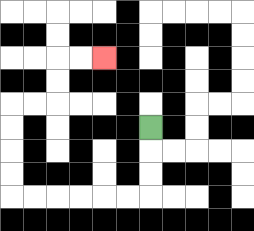{'start': '[6, 5]', 'end': '[4, 2]', 'path_directions': 'D,D,D,L,L,L,L,L,L,U,U,U,U,R,R,U,U,R,R', 'path_coordinates': '[[6, 5], [6, 6], [6, 7], [6, 8], [5, 8], [4, 8], [3, 8], [2, 8], [1, 8], [0, 8], [0, 7], [0, 6], [0, 5], [0, 4], [1, 4], [2, 4], [2, 3], [2, 2], [3, 2], [4, 2]]'}